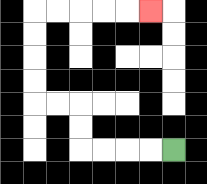{'start': '[7, 6]', 'end': '[6, 0]', 'path_directions': 'L,L,L,L,U,U,L,L,U,U,U,U,R,R,R,R,R', 'path_coordinates': '[[7, 6], [6, 6], [5, 6], [4, 6], [3, 6], [3, 5], [3, 4], [2, 4], [1, 4], [1, 3], [1, 2], [1, 1], [1, 0], [2, 0], [3, 0], [4, 0], [5, 0], [6, 0]]'}